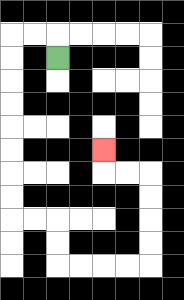{'start': '[2, 2]', 'end': '[4, 6]', 'path_directions': 'U,L,L,D,D,D,D,D,D,D,D,R,R,D,D,R,R,R,R,U,U,U,U,L,L,U', 'path_coordinates': '[[2, 2], [2, 1], [1, 1], [0, 1], [0, 2], [0, 3], [0, 4], [0, 5], [0, 6], [0, 7], [0, 8], [0, 9], [1, 9], [2, 9], [2, 10], [2, 11], [3, 11], [4, 11], [5, 11], [6, 11], [6, 10], [6, 9], [6, 8], [6, 7], [5, 7], [4, 7], [4, 6]]'}